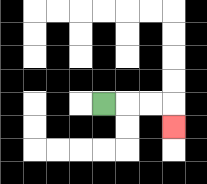{'start': '[4, 4]', 'end': '[7, 5]', 'path_directions': 'R,R,R,D', 'path_coordinates': '[[4, 4], [5, 4], [6, 4], [7, 4], [7, 5]]'}